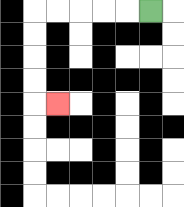{'start': '[6, 0]', 'end': '[2, 4]', 'path_directions': 'L,L,L,L,L,D,D,D,D,R', 'path_coordinates': '[[6, 0], [5, 0], [4, 0], [3, 0], [2, 0], [1, 0], [1, 1], [1, 2], [1, 3], [1, 4], [2, 4]]'}